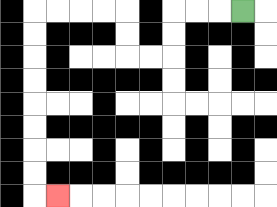{'start': '[10, 0]', 'end': '[2, 8]', 'path_directions': 'L,L,L,D,D,L,L,U,U,L,L,L,L,D,D,D,D,D,D,D,D,R', 'path_coordinates': '[[10, 0], [9, 0], [8, 0], [7, 0], [7, 1], [7, 2], [6, 2], [5, 2], [5, 1], [5, 0], [4, 0], [3, 0], [2, 0], [1, 0], [1, 1], [1, 2], [1, 3], [1, 4], [1, 5], [1, 6], [1, 7], [1, 8], [2, 8]]'}